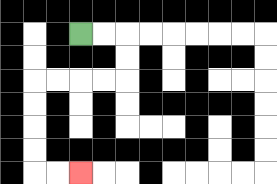{'start': '[3, 1]', 'end': '[3, 7]', 'path_directions': 'R,R,D,D,L,L,L,L,D,D,D,D,R,R', 'path_coordinates': '[[3, 1], [4, 1], [5, 1], [5, 2], [5, 3], [4, 3], [3, 3], [2, 3], [1, 3], [1, 4], [1, 5], [1, 6], [1, 7], [2, 7], [3, 7]]'}